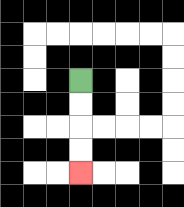{'start': '[3, 3]', 'end': '[3, 7]', 'path_directions': 'D,D,D,D', 'path_coordinates': '[[3, 3], [3, 4], [3, 5], [3, 6], [3, 7]]'}